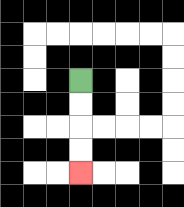{'start': '[3, 3]', 'end': '[3, 7]', 'path_directions': 'D,D,D,D', 'path_coordinates': '[[3, 3], [3, 4], [3, 5], [3, 6], [3, 7]]'}